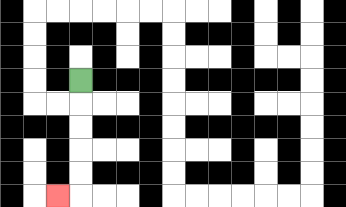{'start': '[3, 3]', 'end': '[2, 8]', 'path_directions': 'D,D,D,D,D,L', 'path_coordinates': '[[3, 3], [3, 4], [3, 5], [3, 6], [3, 7], [3, 8], [2, 8]]'}